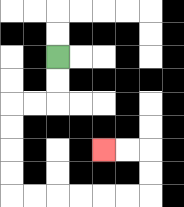{'start': '[2, 2]', 'end': '[4, 6]', 'path_directions': 'D,D,L,L,D,D,D,D,R,R,R,R,R,R,U,U,L,L', 'path_coordinates': '[[2, 2], [2, 3], [2, 4], [1, 4], [0, 4], [0, 5], [0, 6], [0, 7], [0, 8], [1, 8], [2, 8], [3, 8], [4, 8], [5, 8], [6, 8], [6, 7], [6, 6], [5, 6], [4, 6]]'}